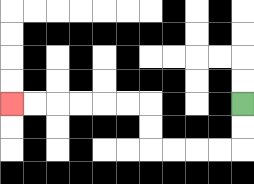{'start': '[10, 4]', 'end': '[0, 4]', 'path_directions': 'D,D,L,L,L,L,U,U,L,L,L,L,L,L', 'path_coordinates': '[[10, 4], [10, 5], [10, 6], [9, 6], [8, 6], [7, 6], [6, 6], [6, 5], [6, 4], [5, 4], [4, 4], [3, 4], [2, 4], [1, 4], [0, 4]]'}